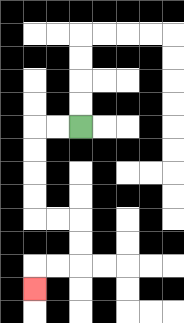{'start': '[3, 5]', 'end': '[1, 12]', 'path_directions': 'L,L,D,D,D,D,R,R,D,D,L,L,D', 'path_coordinates': '[[3, 5], [2, 5], [1, 5], [1, 6], [1, 7], [1, 8], [1, 9], [2, 9], [3, 9], [3, 10], [3, 11], [2, 11], [1, 11], [1, 12]]'}